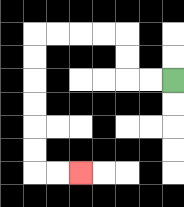{'start': '[7, 3]', 'end': '[3, 7]', 'path_directions': 'L,L,U,U,L,L,L,L,D,D,D,D,D,D,R,R', 'path_coordinates': '[[7, 3], [6, 3], [5, 3], [5, 2], [5, 1], [4, 1], [3, 1], [2, 1], [1, 1], [1, 2], [1, 3], [1, 4], [1, 5], [1, 6], [1, 7], [2, 7], [3, 7]]'}